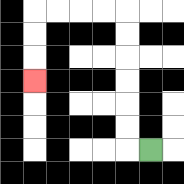{'start': '[6, 6]', 'end': '[1, 3]', 'path_directions': 'L,U,U,U,U,U,U,L,L,L,L,D,D,D', 'path_coordinates': '[[6, 6], [5, 6], [5, 5], [5, 4], [5, 3], [5, 2], [5, 1], [5, 0], [4, 0], [3, 0], [2, 0], [1, 0], [1, 1], [1, 2], [1, 3]]'}